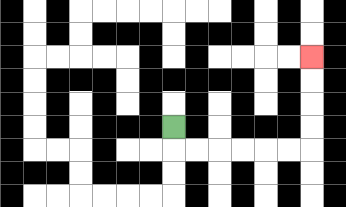{'start': '[7, 5]', 'end': '[13, 2]', 'path_directions': 'D,R,R,R,R,R,R,U,U,U,U', 'path_coordinates': '[[7, 5], [7, 6], [8, 6], [9, 6], [10, 6], [11, 6], [12, 6], [13, 6], [13, 5], [13, 4], [13, 3], [13, 2]]'}